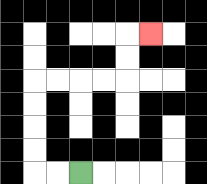{'start': '[3, 7]', 'end': '[6, 1]', 'path_directions': 'L,L,U,U,U,U,R,R,R,R,U,U,R', 'path_coordinates': '[[3, 7], [2, 7], [1, 7], [1, 6], [1, 5], [1, 4], [1, 3], [2, 3], [3, 3], [4, 3], [5, 3], [5, 2], [5, 1], [6, 1]]'}